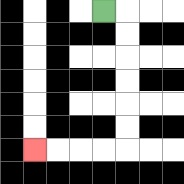{'start': '[4, 0]', 'end': '[1, 6]', 'path_directions': 'R,D,D,D,D,D,D,L,L,L,L', 'path_coordinates': '[[4, 0], [5, 0], [5, 1], [5, 2], [5, 3], [5, 4], [5, 5], [5, 6], [4, 6], [3, 6], [2, 6], [1, 6]]'}